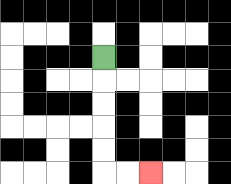{'start': '[4, 2]', 'end': '[6, 7]', 'path_directions': 'D,D,D,D,D,R,R', 'path_coordinates': '[[4, 2], [4, 3], [4, 4], [4, 5], [4, 6], [4, 7], [5, 7], [6, 7]]'}